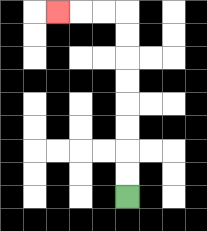{'start': '[5, 8]', 'end': '[2, 0]', 'path_directions': 'U,U,U,U,U,U,U,U,L,L,L', 'path_coordinates': '[[5, 8], [5, 7], [5, 6], [5, 5], [5, 4], [5, 3], [5, 2], [5, 1], [5, 0], [4, 0], [3, 0], [2, 0]]'}